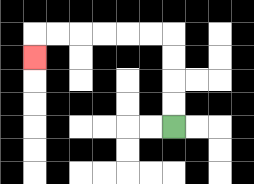{'start': '[7, 5]', 'end': '[1, 2]', 'path_directions': 'U,U,U,U,L,L,L,L,L,L,D', 'path_coordinates': '[[7, 5], [7, 4], [7, 3], [7, 2], [7, 1], [6, 1], [5, 1], [4, 1], [3, 1], [2, 1], [1, 1], [1, 2]]'}